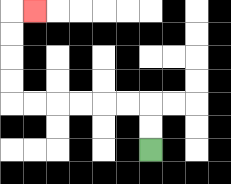{'start': '[6, 6]', 'end': '[1, 0]', 'path_directions': 'U,U,L,L,L,L,L,L,U,U,U,U,R', 'path_coordinates': '[[6, 6], [6, 5], [6, 4], [5, 4], [4, 4], [3, 4], [2, 4], [1, 4], [0, 4], [0, 3], [0, 2], [0, 1], [0, 0], [1, 0]]'}